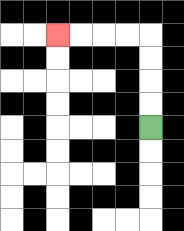{'start': '[6, 5]', 'end': '[2, 1]', 'path_directions': 'U,U,U,U,L,L,L,L', 'path_coordinates': '[[6, 5], [6, 4], [6, 3], [6, 2], [6, 1], [5, 1], [4, 1], [3, 1], [2, 1]]'}